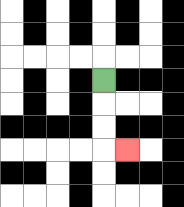{'start': '[4, 3]', 'end': '[5, 6]', 'path_directions': 'D,D,D,R', 'path_coordinates': '[[4, 3], [4, 4], [4, 5], [4, 6], [5, 6]]'}